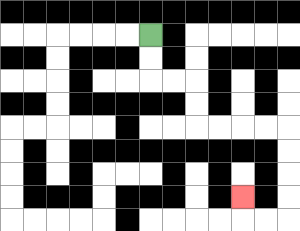{'start': '[6, 1]', 'end': '[10, 8]', 'path_directions': 'D,D,R,R,D,D,R,R,R,R,D,D,D,D,L,L,U', 'path_coordinates': '[[6, 1], [6, 2], [6, 3], [7, 3], [8, 3], [8, 4], [8, 5], [9, 5], [10, 5], [11, 5], [12, 5], [12, 6], [12, 7], [12, 8], [12, 9], [11, 9], [10, 9], [10, 8]]'}